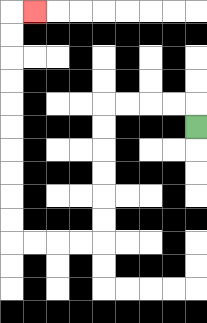{'start': '[8, 5]', 'end': '[1, 0]', 'path_directions': 'U,L,L,L,L,D,D,D,D,D,D,L,L,L,L,U,U,U,U,U,U,U,U,U,U,R', 'path_coordinates': '[[8, 5], [8, 4], [7, 4], [6, 4], [5, 4], [4, 4], [4, 5], [4, 6], [4, 7], [4, 8], [4, 9], [4, 10], [3, 10], [2, 10], [1, 10], [0, 10], [0, 9], [0, 8], [0, 7], [0, 6], [0, 5], [0, 4], [0, 3], [0, 2], [0, 1], [0, 0], [1, 0]]'}